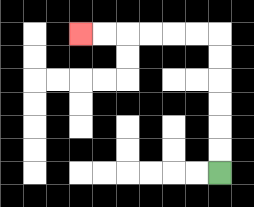{'start': '[9, 7]', 'end': '[3, 1]', 'path_directions': 'U,U,U,U,U,U,L,L,L,L,L,L', 'path_coordinates': '[[9, 7], [9, 6], [9, 5], [9, 4], [9, 3], [9, 2], [9, 1], [8, 1], [7, 1], [6, 1], [5, 1], [4, 1], [3, 1]]'}